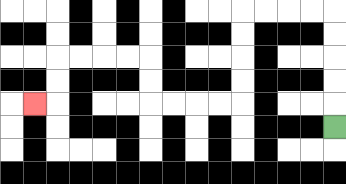{'start': '[14, 5]', 'end': '[1, 4]', 'path_directions': 'U,U,U,U,U,L,L,L,L,D,D,D,D,L,L,L,L,U,U,L,L,L,L,D,D,L', 'path_coordinates': '[[14, 5], [14, 4], [14, 3], [14, 2], [14, 1], [14, 0], [13, 0], [12, 0], [11, 0], [10, 0], [10, 1], [10, 2], [10, 3], [10, 4], [9, 4], [8, 4], [7, 4], [6, 4], [6, 3], [6, 2], [5, 2], [4, 2], [3, 2], [2, 2], [2, 3], [2, 4], [1, 4]]'}